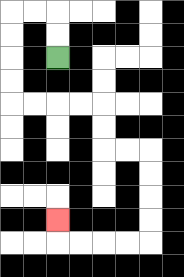{'start': '[2, 2]', 'end': '[2, 9]', 'path_directions': 'U,U,L,L,D,D,D,D,R,R,R,R,D,D,R,R,D,D,D,D,L,L,L,L,U', 'path_coordinates': '[[2, 2], [2, 1], [2, 0], [1, 0], [0, 0], [0, 1], [0, 2], [0, 3], [0, 4], [1, 4], [2, 4], [3, 4], [4, 4], [4, 5], [4, 6], [5, 6], [6, 6], [6, 7], [6, 8], [6, 9], [6, 10], [5, 10], [4, 10], [3, 10], [2, 10], [2, 9]]'}